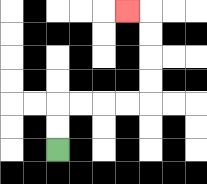{'start': '[2, 6]', 'end': '[5, 0]', 'path_directions': 'U,U,R,R,R,R,U,U,U,U,L', 'path_coordinates': '[[2, 6], [2, 5], [2, 4], [3, 4], [4, 4], [5, 4], [6, 4], [6, 3], [6, 2], [6, 1], [6, 0], [5, 0]]'}